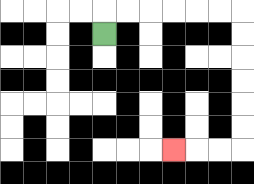{'start': '[4, 1]', 'end': '[7, 6]', 'path_directions': 'U,R,R,R,R,R,R,D,D,D,D,D,D,L,L,L', 'path_coordinates': '[[4, 1], [4, 0], [5, 0], [6, 0], [7, 0], [8, 0], [9, 0], [10, 0], [10, 1], [10, 2], [10, 3], [10, 4], [10, 5], [10, 6], [9, 6], [8, 6], [7, 6]]'}